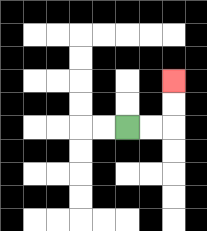{'start': '[5, 5]', 'end': '[7, 3]', 'path_directions': 'R,R,U,U', 'path_coordinates': '[[5, 5], [6, 5], [7, 5], [7, 4], [7, 3]]'}